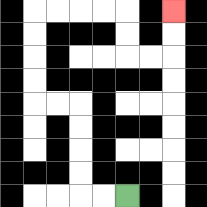{'start': '[5, 8]', 'end': '[7, 0]', 'path_directions': 'L,L,U,U,U,U,L,L,U,U,U,U,R,R,R,R,D,D,R,R,U,U', 'path_coordinates': '[[5, 8], [4, 8], [3, 8], [3, 7], [3, 6], [3, 5], [3, 4], [2, 4], [1, 4], [1, 3], [1, 2], [1, 1], [1, 0], [2, 0], [3, 0], [4, 0], [5, 0], [5, 1], [5, 2], [6, 2], [7, 2], [7, 1], [7, 0]]'}